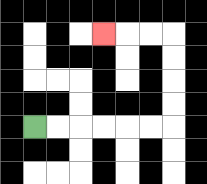{'start': '[1, 5]', 'end': '[4, 1]', 'path_directions': 'R,R,R,R,R,R,U,U,U,U,L,L,L', 'path_coordinates': '[[1, 5], [2, 5], [3, 5], [4, 5], [5, 5], [6, 5], [7, 5], [7, 4], [7, 3], [7, 2], [7, 1], [6, 1], [5, 1], [4, 1]]'}